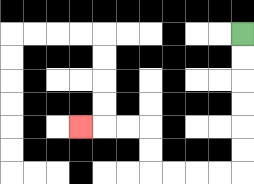{'start': '[10, 1]', 'end': '[3, 5]', 'path_directions': 'D,D,D,D,D,D,L,L,L,L,U,U,L,L,L', 'path_coordinates': '[[10, 1], [10, 2], [10, 3], [10, 4], [10, 5], [10, 6], [10, 7], [9, 7], [8, 7], [7, 7], [6, 7], [6, 6], [6, 5], [5, 5], [4, 5], [3, 5]]'}